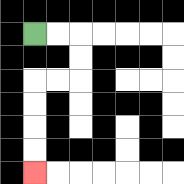{'start': '[1, 1]', 'end': '[1, 7]', 'path_directions': 'R,R,D,D,L,L,D,D,D,D', 'path_coordinates': '[[1, 1], [2, 1], [3, 1], [3, 2], [3, 3], [2, 3], [1, 3], [1, 4], [1, 5], [1, 6], [1, 7]]'}